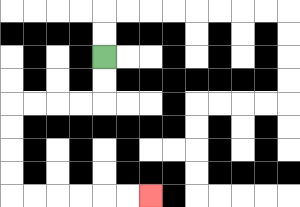{'start': '[4, 2]', 'end': '[6, 8]', 'path_directions': 'D,D,L,L,L,L,D,D,D,D,R,R,R,R,R,R', 'path_coordinates': '[[4, 2], [4, 3], [4, 4], [3, 4], [2, 4], [1, 4], [0, 4], [0, 5], [0, 6], [0, 7], [0, 8], [1, 8], [2, 8], [3, 8], [4, 8], [5, 8], [6, 8]]'}